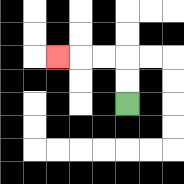{'start': '[5, 4]', 'end': '[2, 2]', 'path_directions': 'U,U,L,L,L', 'path_coordinates': '[[5, 4], [5, 3], [5, 2], [4, 2], [3, 2], [2, 2]]'}